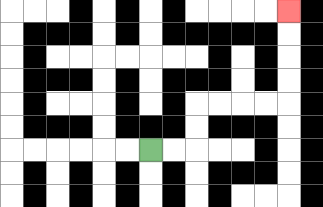{'start': '[6, 6]', 'end': '[12, 0]', 'path_directions': 'R,R,U,U,R,R,R,R,U,U,U,U', 'path_coordinates': '[[6, 6], [7, 6], [8, 6], [8, 5], [8, 4], [9, 4], [10, 4], [11, 4], [12, 4], [12, 3], [12, 2], [12, 1], [12, 0]]'}